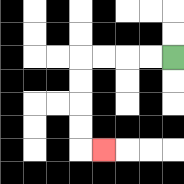{'start': '[7, 2]', 'end': '[4, 6]', 'path_directions': 'L,L,L,L,D,D,D,D,R', 'path_coordinates': '[[7, 2], [6, 2], [5, 2], [4, 2], [3, 2], [3, 3], [3, 4], [3, 5], [3, 6], [4, 6]]'}